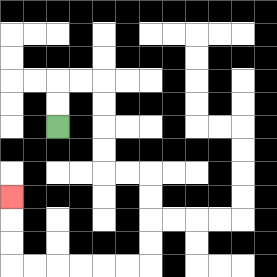{'start': '[2, 5]', 'end': '[0, 8]', 'path_directions': 'U,U,R,R,D,D,D,D,R,R,D,D,D,D,L,L,L,L,L,L,U,U,U', 'path_coordinates': '[[2, 5], [2, 4], [2, 3], [3, 3], [4, 3], [4, 4], [4, 5], [4, 6], [4, 7], [5, 7], [6, 7], [6, 8], [6, 9], [6, 10], [6, 11], [5, 11], [4, 11], [3, 11], [2, 11], [1, 11], [0, 11], [0, 10], [0, 9], [0, 8]]'}